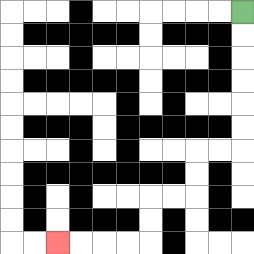{'start': '[10, 0]', 'end': '[2, 10]', 'path_directions': 'D,D,D,D,D,D,L,L,D,D,L,L,D,D,L,L,L,L', 'path_coordinates': '[[10, 0], [10, 1], [10, 2], [10, 3], [10, 4], [10, 5], [10, 6], [9, 6], [8, 6], [8, 7], [8, 8], [7, 8], [6, 8], [6, 9], [6, 10], [5, 10], [4, 10], [3, 10], [2, 10]]'}